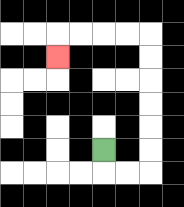{'start': '[4, 6]', 'end': '[2, 2]', 'path_directions': 'D,R,R,U,U,U,U,U,U,L,L,L,L,D', 'path_coordinates': '[[4, 6], [4, 7], [5, 7], [6, 7], [6, 6], [6, 5], [6, 4], [6, 3], [6, 2], [6, 1], [5, 1], [4, 1], [3, 1], [2, 1], [2, 2]]'}